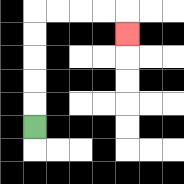{'start': '[1, 5]', 'end': '[5, 1]', 'path_directions': 'U,U,U,U,U,R,R,R,R,D', 'path_coordinates': '[[1, 5], [1, 4], [1, 3], [1, 2], [1, 1], [1, 0], [2, 0], [3, 0], [4, 0], [5, 0], [5, 1]]'}